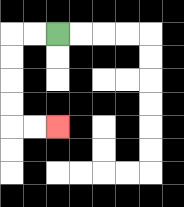{'start': '[2, 1]', 'end': '[2, 5]', 'path_directions': 'L,L,D,D,D,D,R,R', 'path_coordinates': '[[2, 1], [1, 1], [0, 1], [0, 2], [0, 3], [0, 4], [0, 5], [1, 5], [2, 5]]'}